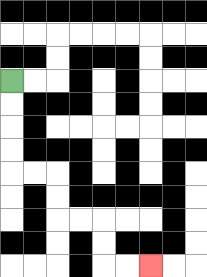{'start': '[0, 3]', 'end': '[6, 11]', 'path_directions': 'D,D,D,D,R,R,D,D,R,R,D,D,R,R', 'path_coordinates': '[[0, 3], [0, 4], [0, 5], [0, 6], [0, 7], [1, 7], [2, 7], [2, 8], [2, 9], [3, 9], [4, 9], [4, 10], [4, 11], [5, 11], [6, 11]]'}